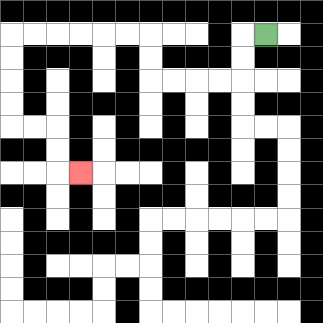{'start': '[11, 1]', 'end': '[3, 7]', 'path_directions': 'L,D,D,L,L,L,L,U,U,L,L,L,L,L,L,D,D,D,D,R,R,D,D,R', 'path_coordinates': '[[11, 1], [10, 1], [10, 2], [10, 3], [9, 3], [8, 3], [7, 3], [6, 3], [6, 2], [6, 1], [5, 1], [4, 1], [3, 1], [2, 1], [1, 1], [0, 1], [0, 2], [0, 3], [0, 4], [0, 5], [1, 5], [2, 5], [2, 6], [2, 7], [3, 7]]'}